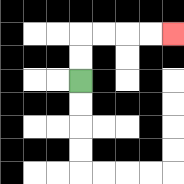{'start': '[3, 3]', 'end': '[7, 1]', 'path_directions': 'U,U,R,R,R,R', 'path_coordinates': '[[3, 3], [3, 2], [3, 1], [4, 1], [5, 1], [6, 1], [7, 1]]'}